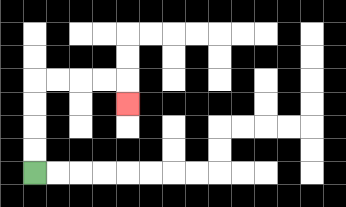{'start': '[1, 7]', 'end': '[5, 4]', 'path_directions': 'U,U,U,U,R,R,R,R,D', 'path_coordinates': '[[1, 7], [1, 6], [1, 5], [1, 4], [1, 3], [2, 3], [3, 3], [4, 3], [5, 3], [5, 4]]'}